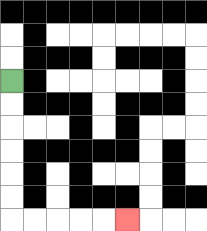{'start': '[0, 3]', 'end': '[5, 9]', 'path_directions': 'D,D,D,D,D,D,R,R,R,R,R', 'path_coordinates': '[[0, 3], [0, 4], [0, 5], [0, 6], [0, 7], [0, 8], [0, 9], [1, 9], [2, 9], [3, 9], [4, 9], [5, 9]]'}